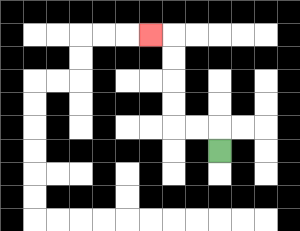{'start': '[9, 6]', 'end': '[6, 1]', 'path_directions': 'U,L,L,U,U,U,U,L', 'path_coordinates': '[[9, 6], [9, 5], [8, 5], [7, 5], [7, 4], [7, 3], [7, 2], [7, 1], [6, 1]]'}